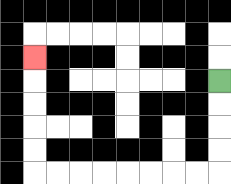{'start': '[9, 3]', 'end': '[1, 2]', 'path_directions': 'D,D,D,D,L,L,L,L,L,L,L,L,U,U,U,U,U', 'path_coordinates': '[[9, 3], [9, 4], [9, 5], [9, 6], [9, 7], [8, 7], [7, 7], [6, 7], [5, 7], [4, 7], [3, 7], [2, 7], [1, 7], [1, 6], [1, 5], [1, 4], [1, 3], [1, 2]]'}